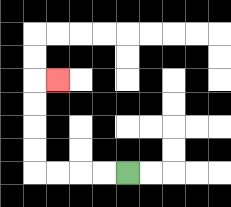{'start': '[5, 7]', 'end': '[2, 3]', 'path_directions': 'L,L,L,L,U,U,U,U,R', 'path_coordinates': '[[5, 7], [4, 7], [3, 7], [2, 7], [1, 7], [1, 6], [1, 5], [1, 4], [1, 3], [2, 3]]'}